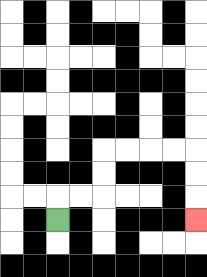{'start': '[2, 9]', 'end': '[8, 9]', 'path_directions': 'U,R,R,U,U,R,R,R,R,D,D,D', 'path_coordinates': '[[2, 9], [2, 8], [3, 8], [4, 8], [4, 7], [4, 6], [5, 6], [6, 6], [7, 6], [8, 6], [8, 7], [8, 8], [8, 9]]'}